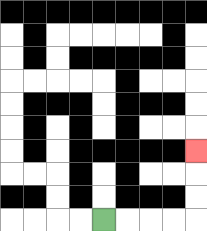{'start': '[4, 9]', 'end': '[8, 6]', 'path_directions': 'R,R,R,R,U,U,U', 'path_coordinates': '[[4, 9], [5, 9], [6, 9], [7, 9], [8, 9], [8, 8], [8, 7], [8, 6]]'}